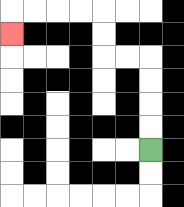{'start': '[6, 6]', 'end': '[0, 1]', 'path_directions': 'U,U,U,U,L,L,U,U,L,L,L,L,D', 'path_coordinates': '[[6, 6], [6, 5], [6, 4], [6, 3], [6, 2], [5, 2], [4, 2], [4, 1], [4, 0], [3, 0], [2, 0], [1, 0], [0, 0], [0, 1]]'}